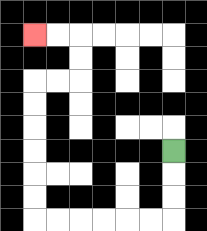{'start': '[7, 6]', 'end': '[1, 1]', 'path_directions': 'D,D,D,L,L,L,L,L,L,U,U,U,U,U,U,R,R,U,U,L,L', 'path_coordinates': '[[7, 6], [7, 7], [7, 8], [7, 9], [6, 9], [5, 9], [4, 9], [3, 9], [2, 9], [1, 9], [1, 8], [1, 7], [1, 6], [1, 5], [1, 4], [1, 3], [2, 3], [3, 3], [3, 2], [3, 1], [2, 1], [1, 1]]'}